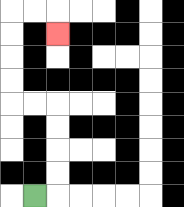{'start': '[1, 8]', 'end': '[2, 1]', 'path_directions': 'R,U,U,U,U,L,L,U,U,U,U,R,R,D', 'path_coordinates': '[[1, 8], [2, 8], [2, 7], [2, 6], [2, 5], [2, 4], [1, 4], [0, 4], [0, 3], [0, 2], [0, 1], [0, 0], [1, 0], [2, 0], [2, 1]]'}